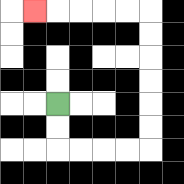{'start': '[2, 4]', 'end': '[1, 0]', 'path_directions': 'D,D,R,R,R,R,U,U,U,U,U,U,L,L,L,L,L', 'path_coordinates': '[[2, 4], [2, 5], [2, 6], [3, 6], [4, 6], [5, 6], [6, 6], [6, 5], [6, 4], [6, 3], [6, 2], [6, 1], [6, 0], [5, 0], [4, 0], [3, 0], [2, 0], [1, 0]]'}